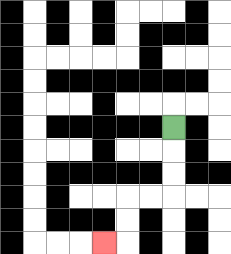{'start': '[7, 5]', 'end': '[4, 10]', 'path_directions': 'D,D,D,L,L,D,D,L', 'path_coordinates': '[[7, 5], [7, 6], [7, 7], [7, 8], [6, 8], [5, 8], [5, 9], [5, 10], [4, 10]]'}